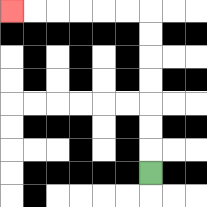{'start': '[6, 7]', 'end': '[0, 0]', 'path_directions': 'U,U,U,U,U,U,U,L,L,L,L,L,L', 'path_coordinates': '[[6, 7], [6, 6], [6, 5], [6, 4], [6, 3], [6, 2], [6, 1], [6, 0], [5, 0], [4, 0], [3, 0], [2, 0], [1, 0], [0, 0]]'}